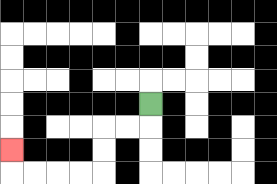{'start': '[6, 4]', 'end': '[0, 6]', 'path_directions': 'D,L,L,D,D,L,L,L,L,U', 'path_coordinates': '[[6, 4], [6, 5], [5, 5], [4, 5], [4, 6], [4, 7], [3, 7], [2, 7], [1, 7], [0, 7], [0, 6]]'}